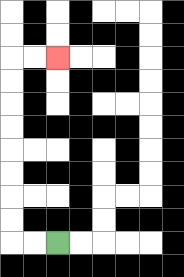{'start': '[2, 10]', 'end': '[2, 2]', 'path_directions': 'L,L,U,U,U,U,U,U,U,U,R,R', 'path_coordinates': '[[2, 10], [1, 10], [0, 10], [0, 9], [0, 8], [0, 7], [0, 6], [0, 5], [0, 4], [0, 3], [0, 2], [1, 2], [2, 2]]'}